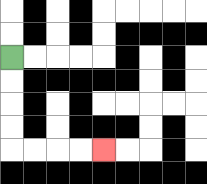{'start': '[0, 2]', 'end': '[4, 6]', 'path_directions': 'D,D,D,D,R,R,R,R', 'path_coordinates': '[[0, 2], [0, 3], [0, 4], [0, 5], [0, 6], [1, 6], [2, 6], [3, 6], [4, 6]]'}